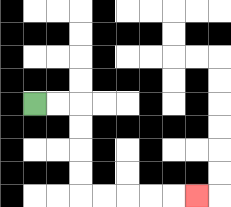{'start': '[1, 4]', 'end': '[8, 8]', 'path_directions': 'R,R,D,D,D,D,R,R,R,R,R', 'path_coordinates': '[[1, 4], [2, 4], [3, 4], [3, 5], [3, 6], [3, 7], [3, 8], [4, 8], [5, 8], [6, 8], [7, 8], [8, 8]]'}